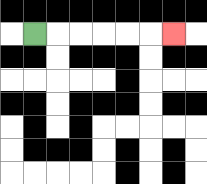{'start': '[1, 1]', 'end': '[7, 1]', 'path_directions': 'R,R,R,R,R,R', 'path_coordinates': '[[1, 1], [2, 1], [3, 1], [4, 1], [5, 1], [6, 1], [7, 1]]'}